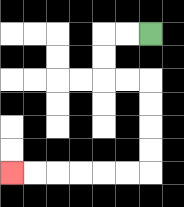{'start': '[6, 1]', 'end': '[0, 7]', 'path_directions': 'L,L,D,D,R,R,D,D,D,D,L,L,L,L,L,L', 'path_coordinates': '[[6, 1], [5, 1], [4, 1], [4, 2], [4, 3], [5, 3], [6, 3], [6, 4], [6, 5], [6, 6], [6, 7], [5, 7], [4, 7], [3, 7], [2, 7], [1, 7], [0, 7]]'}